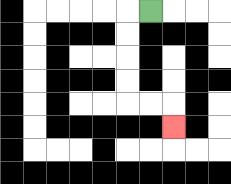{'start': '[6, 0]', 'end': '[7, 5]', 'path_directions': 'L,D,D,D,D,R,R,D', 'path_coordinates': '[[6, 0], [5, 0], [5, 1], [5, 2], [5, 3], [5, 4], [6, 4], [7, 4], [7, 5]]'}